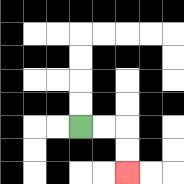{'start': '[3, 5]', 'end': '[5, 7]', 'path_directions': 'R,R,D,D', 'path_coordinates': '[[3, 5], [4, 5], [5, 5], [5, 6], [5, 7]]'}